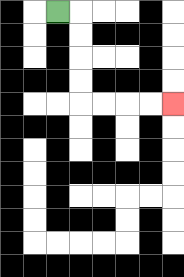{'start': '[2, 0]', 'end': '[7, 4]', 'path_directions': 'R,D,D,D,D,R,R,R,R', 'path_coordinates': '[[2, 0], [3, 0], [3, 1], [3, 2], [3, 3], [3, 4], [4, 4], [5, 4], [6, 4], [7, 4]]'}